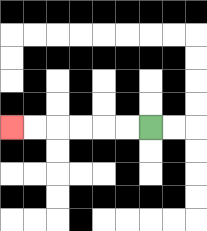{'start': '[6, 5]', 'end': '[0, 5]', 'path_directions': 'L,L,L,L,L,L', 'path_coordinates': '[[6, 5], [5, 5], [4, 5], [3, 5], [2, 5], [1, 5], [0, 5]]'}